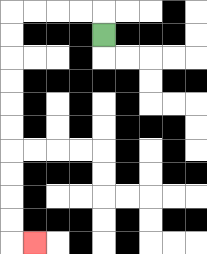{'start': '[4, 1]', 'end': '[1, 10]', 'path_directions': 'U,L,L,L,L,D,D,D,D,D,D,D,D,D,D,R', 'path_coordinates': '[[4, 1], [4, 0], [3, 0], [2, 0], [1, 0], [0, 0], [0, 1], [0, 2], [0, 3], [0, 4], [0, 5], [0, 6], [0, 7], [0, 8], [0, 9], [0, 10], [1, 10]]'}